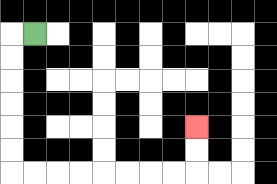{'start': '[1, 1]', 'end': '[8, 5]', 'path_directions': 'L,D,D,D,D,D,D,R,R,R,R,R,R,R,R,U,U', 'path_coordinates': '[[1, 1], [0, 1], [0, 2], [0, 3], [0, 4], [0, 5], [0, 6], [0, 7], [1, 7], [2, 7], [3, 7], [4, 7], [5, 7], [6, 7], [7, 7], [8, 7], [8, 6], [8, 5]]'}